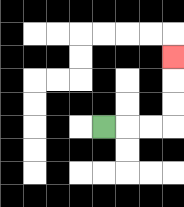{'start': '[4, 5]', 'end': '[7, 2]', 'path_directions': 'R,R,R,U,U,U', 'path_coordinates': '[[4, 5], [5, 5], [6, 5], [7, 5], [7, 4], [7, 3], [7, 2]]'}